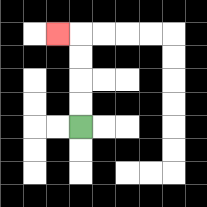{'start': '[3, 5]', 'end': '[2, 1]', 'path_directions': 'U,U,U,U,L', 'path_coordinates': '[[3, 5], [3, 4], [3, 3], [3, 2], [3, 1], [2, 1]]'}